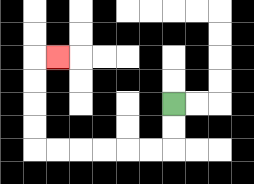{'start': '[7, 4]', 'end': '[2, 2]', 'path_directions': 'D,D,L,L,L,L,L,L,U,U,U,U,R', 'path_coordinates': '[[7, 4], [7, 5], [7, 6], [6, 6], [5, 6], [4, 6], [3, 6], [2, 6], [1, 6], [1, 5], [1, 4], [1, 3], [1, 2], [2, 2]]'}